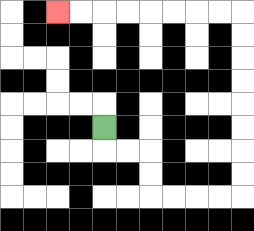{'start': '[4, 5]', 'end': '[2, 0]', 'path_directions': 'D,R,R,D,D,R,R,R,R,U,U,U,U,U,U,U,U,L,L,L,L,L,L,L,L', 'path_coordinates': '[[4, 5], [4, 6], [5, 6], [6, 6], [6, 7], [6, 8], [7, 8], [8, 8], [9, 8], [10, 8], [10, 7], [10, 6], [10, 5], [10, 4], [10, 3], [10, 2], [10, 1], [10, 0], [9, 0], [8, 0], [7, 0], [6, 0], [5, 0], [4, 0], [3, 0], [2, 0]]'}